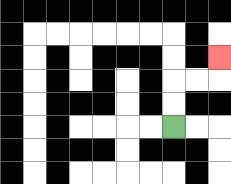{'start': '[7, 5]', 'end': '[9, 2]', 'path_directions': 'U,U,R,R,U', 'path_coordinates': '[[7, 5], [7, 4], [7, 3], [8, 3], [9, 3], [9, 2]]'}